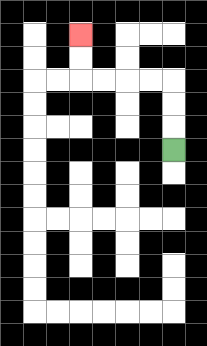{'start': '[7, 6]', 'end': '[3, 1]', 'path_directions': 'U,U,U,L,L,L,L,U,U', 'path_coordinates': '[[7, 6], [7, 5], [7, 4], [7, 3], [6, 3], [5, 3], [4, 3], [3, 3], [3, 2], [3, 1]]'}